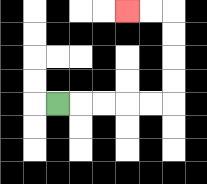{'start': '[2, 4]', 'end': '[5, 0]', 'path_directions': 'R,R,R,R,R,U,U,U,U,L,L', 'path_coordinates': '[[2, 4], [3, 4], [4, 4], [5, 4], [6, 4], [7, 4], [7, 3], [7, 2], [7, 1], [7, 0], [6, 0], [5, 0]]'}